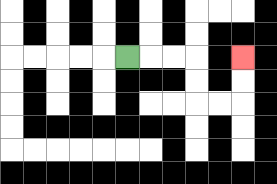{'start': '[5, 2]', 'end': '[10, 2]', 'path_directions': 'R,R,R,D,D,R,R,U,U', 'path_coordinates': '[[5, 2], [6, 2], [7, 2], [8, 2], [8, 3], [8, 4], [9, 4], [10, 4], [10, 3], [10, 2]]'}